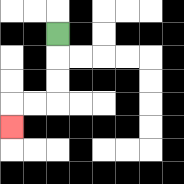{'start': '[2, 1]', 'end': '[0, 5]', 'path_directions': 'D,D,D,L,L,D', 'path_coordinates': '[[2, 1], [2, 2], [2, 3], [2, 4], [1, 4], [0, 4], [0, 5]]'}